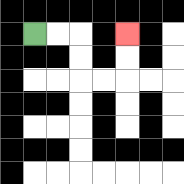{'start': '[1, 1]', 'end': '[5, 1]', 'path_directions': 'R,R,D,D,R,R,U,U', 'path_coordinates': '[[1, 1], [2, 1], [3, 1], [3, 2], [3, 3], [4, 3], [5, 3], [5, 2], [5, 1]]'}